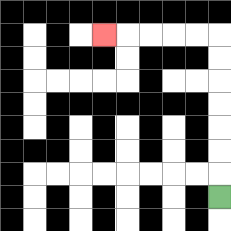{'start': '[9, 8]', 'end': '[4, 1]', 'path_directions': 'U,U,U,U,U,U,U,L,L,L,L,L', 'path_coordinates': '[[9, 8], [9, 7], [9, 6], [9, 5], [9, 4], [9, 3], [9, 2], [9, 1], [8, 1], [7, 1], [6, 1], [5, 1], [4, 1]]'}